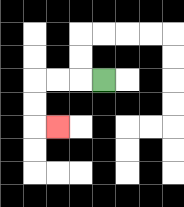{'start': '[4, 3]', 'end': '[2, 5]', 'path_directions': 'L,L,L,D,D,R', 'path_coordinates': '[[4, 3], [3, 3], [2, 3], [1, 3], [1, 4], [1, 5], [2, 5]]'}